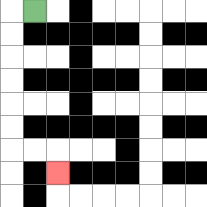{'start': '[1, 0]', 'end': '[2, 7]', 'path_directions': 'L,D,D,D,D,D,D,R,R,D', 'path_coordinates': '[[1, 0], [0, 0], [0, 1], [0, 2], [0, 3], [0, 4], [0, 5], [0, 6], [1, 6], [2, 6], [2, 7]]'}